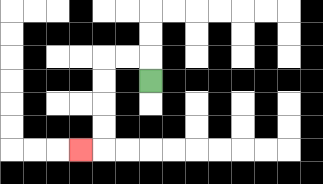{'start': '[6, 3]', 'end': '[3, 6]', 'path_directions': 'U,L,L,D,D,D,D,L', 'path_coordinates': '[[6, 3], [6, 2], [5, 2], [4, 2], [4, 3], [4, 4], [4, 5], [4, 6], [3, 6]]'}